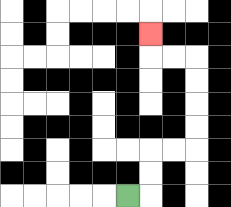{'start': '[5, 8]', 'end': '[6, 1]', 'path_directions': 'R,U,U,R,R,U,U,U,U,L,L,U', 'path_coordinates': '[[5, 8], [6, 8], [6, 7], [6, 6], [7, 6], [8, 6], [8, 5], [8, 4], [8, 3], [8, 2], [7, 2], [6, 2], [6, 1]]'}